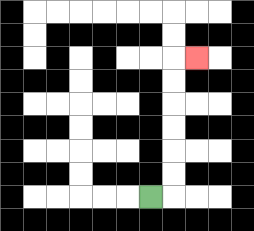{'start': '[6, 8]', 'end': '[8, 2]', 'path_directions': 'R,U,U,U,U,U,U,R', 'path_coordinates': '[[6, 8], [7, 8], [7, 7], [7, 6], [7, 5], [7, 4], [7, 3], [7, 2], [8, 2]]'}